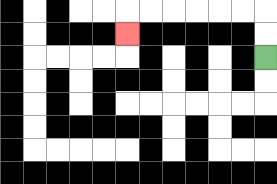{'start': '[11, 2]', 'end': '[5, 1]', 'path_directions': 'U,U,L,L,L,L,L,L,D', 'path_coordinates': '[[11, 2], [11, 1], [11, 0], [10, 0], [9, 0], [8, 0], [7, 0], [6, 0], [5, 0], [5, 1]]'}